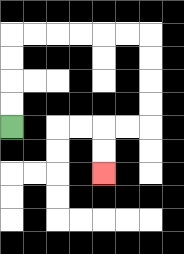{'start': '[0, 5]', 'end': '[4, 7]', 'path_directions': 'U,U,U,U,R,R,R,R,R,R,D,D,D,D,L,L,D,D', 'path_coordinates': '[[0, 5], [0, 4], [0, 3], [0, 2], [0, 1], [1, 1], [2, 1], [3, 1], [4, 1], [5, 1], [6, 1], [6, 2], [6, 3], [6, 4], [6, 5], [5, 5], [4, 5], [4, 6], [4, 7]]'}